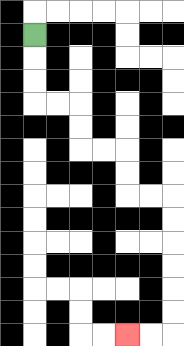{'start': '[1, 1]', 'end': '[5, 14]', 'path_directions': 'D,D,D,R,R,D,D,R,R,D,D,R,R,D,D,D,D,D,D,L,L', 'path_coordinates': '[[1, 1], [1, 2], [1, 3], [1, 4], [2, 4], [3, 4], [3, 5], [3, 6], [4, 6], [5, 6], [5, 7], [5, 8], [6, 8], [7, 8], [7, 9], [7, 10], [7, 11], [7, 12], [7, 13], [7, 14], [6, 14], [5, 14]]'}